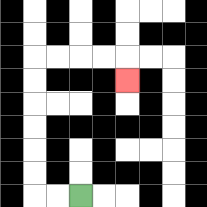{'start': '[3, 8]', 'end': '[5, 3]', 'path_directions': 'L,L,U,U,U,U,U,U,R,R,R,R,D', 'path_coordinates': '[[3, 8], [2, 8], [1, 8], [1, 7], [1, 6], [1, 5], [1, 4], [1, 3], [1, 2], [2, 2], [3, 2], [4, 2], [5, 2], [5, 3]]'}